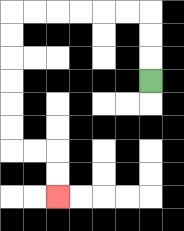{'start': '[6, 3]', 'end': '[2, 8]', 'path_directions': 'U,U,U,L,L,L,L,L,L,D,D,D,D,D,D,R,R,D,D', 'path_coordinates': '[[6, 3], [6, 2], [6, 1], [6, 0], [5, 0], [4, 0], [3, 0], [2, 0], [1, 0], [0, 0], [0, 1], [0, 2], [0, 3], [0, 4], [0, 5], [0, 6], [1, 6], [2, 6], [2, 7], [2, 8]]'}